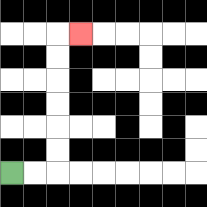{'start': '[0, 7]', 'end': '[3, 1]', 'path_directions': 'R,R,U,U,U,U,U,U,R', 'path_coordinates': '[[0, 7], [1, 7], [2, 7], [2, 6], [2, 5], [2, 4], [2, 3], [2, 2], [2, 1], [3, 1]]'}